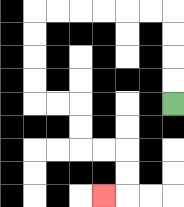{'start': '[7, 4]', 'end': '[4, 8]', 'path_directions': 'U,U,U,U,L,L,L,L,L,L,D,D,D,D,R,R,D,D,R,R,D,D,L', 'path_coordinates': '[[7, 4], [7, 3], [7, 2], [7, 1], [7, 0], [6, 0], [5, 0], [4, 0], [3, 0], [2, 0], [1, 0], [1, 1], [1, 2], [1, 3], [1, 4], [2, 4], [3, 4], [3, 5], [3, 6], [4, 6], [5, 6], [5, 7], [5, 8], [4, 8]]'}